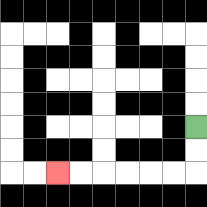{'start': '[8, 5]', 'end': '[2, 7]', 'path_directions': 'D,D,L,L,L,L,L,L', 'path_coordinates': '[[8, 5], [8, 6], [8, 7], [7, 7], [6, 7], [5, 7], [4, 7], [3, 7], [2, 7]]'}